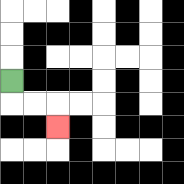{'start': '[0, 3]', 'end': '[2, 5]', 'path_directions': 'D,R,R,D', 'path_coordinates': '[[0, 3], [0, 4], [1, 4], [2, 4], [2, 5]]'}